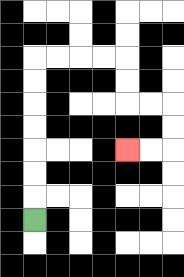{'start': '[1, 9]', 'end': '[5, 6]', 'path_directions': 'U,U,U,U,U,U,U,R,R,R,R,D,D,R,R,D,D,L,L', 'path_coordinates': '[[1, 9], [1, 8], [1, 7], [1, 6], [1, 5], [1, 4], [1, 3], [1, 2], [2, 2], [3, 2], [4, 2], [5, 2], [5, 3], [5, 4], [6, 4], [7, 4], [7, 5], [7, 6], [6, 6], [5, 6]]'}